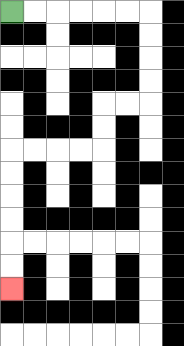{'start': '[0, 0]', 'end': '[0, 12]', 'path_directions': 'R,R,R,R,R,R,D,D,D,D,L,L,D,D,L,L,L,L,D,D,D,D,D,D', 'path_coordinates': '[[0, 0], [1, 0], [2, 0], [3, 0], [4, 0], [5, 0], [6, 0], [6, 1], [6, 2], [6, 3], [6, 4], [5, 4], [4, 4], [4, 5], [4, 6], [3, 6], [2, 6], [1, 6], [0, 6], [0, 7], [0, 8], [0, 9], [0, 10], [0, 11], [0, 12]]'}